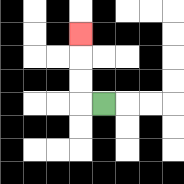{'start': '[4, 4]', 'end': '[3, 1]', 'path_directions': 'L,U,U,U', 'path_coordinates': '[[4, 4], [3, 4], [3, 3], [3, 2], [3, 1]]'}